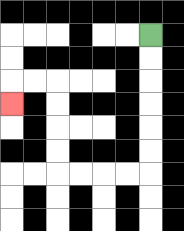{'start': '[6, 1]', 'end': '[0, 4]', 'path_directions': 'D,D,D,D,D,D,L,L,L,L,U,U,U,U,L,L,D', 'path_coordinates': '[[6, 1], [6, 2], [6, 3], [6, 4], [6, 5], [6, 6], [6, 7], [5, 7], [4, 7], [3, 7], [2, 7], [2, 6], [2, 5], [2, 4], [2, 3], [1, 3], [0, 3], [0, 4]]'}